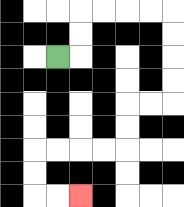{'start': '[2, 2]', 'end': '[3, 8]', 'path_directions': 'R,U,U,R,R,R,R,D,D,D,D,L,L,D,D,L,L,L,L,D,D,R,R', 'path_coordinates': '[[2, 2], [3, 2], [3, 1], [3, 0], [4, 0], [5, 0], [6, 0], [7, 0], [7, 1], [7, 2], [7, 3], [7, 4], [6, 4], [5, 4], [5, 5], [5, 6], [4, 6], [3, 6], [2, 6], [1, 6], [1, 7], [1, 8], [2, 8], [3, 8]]'}